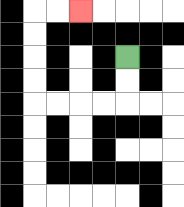{'start': '[5, 2]', 'end': '[3, 0]', 'path_directions': 'D,D,L,L,L,L,U,U,U,U,R,R', 'path_coordinates': '[[5, 2], [5, 3], [5, 4], [4, 4], [3, 4], [2, 4], [1, 4], [1, 3], [1, 2], [1, 1], [1, 0], [2, 0], [3, 0]]'}